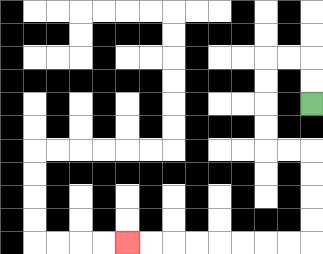{'start': '[13, 4]', 'end': '[5, 10]', 'path_directions': 'U,U,L,L,D,D,D,D,R,R,D,D,D,D,L,L,L,L,L,L,L,L', 'path_coordinates': '[[13, 4], [13, 3], [13, 2], [12, 2], [11, 2], [11, 3], [11, 4], [11, 5], [11, 6], [12, 6], [13, 6], [13, 7], [13, 8], [13, 9], [13, 10], [12, 10], [11, 10], [10, 10], [9, 10], [8, 10], [7, 10], [6, 10], [5, 10]]'}